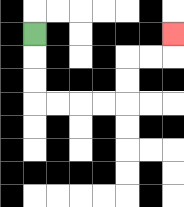{'start': '[1, 1]', 'end': '[7, 1]', 'path_directions': 'D,D,D,R,R,R,R,U,U,R,R,U', 'path_coordinates': '[[1, 1], [1, 2], [1, 3], [1, 4], [2, 4], [3, 4], [4, 4], [5, 4], [5, 3], [5, 2], [6, 2], [7, 2], [7, 1]]'}